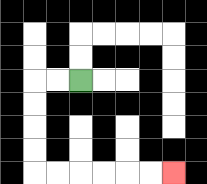{'start': '[3, 3]', 'end': '[7, 7]', 'path_directions': 'L,L,D,D,D,D,R,R,R,R,R,R', 'path_coordinates': '[[3, 3], [2, 3], [1, 3], [1, 4], [1, 5], [1, 6], [1, 7], [2, 7], [3, 7], [4, 7], [5, 7], [6, 7], [7, 7]]'}